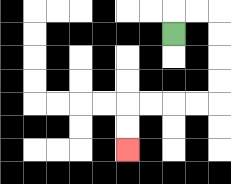{'start': '[7, 1]', 'end': '[5, 6]', 'path_directions': 'U,R,R,D,D,D,D,L,L,L,L,D,D', 'path_coordinates': '[[7, 1], [7, 0], [8, 0], [9, 0], [9, 1], [9, 2], [9, 3], [9, 4], [8, 4], [7, 4], [6, 4], [5, 4], [5, 5], [5, 6]]'}